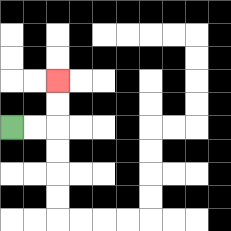{'start': '[0, 5]', 'end': '[2, 3]', 'path_directions': 'R,R,U,U', 'path_coordinates': '[[0, 5], [1, 5], [2, 5], [2, 4], [2, 3]]'}